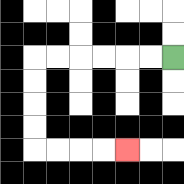{'start': '[7, 2]', 'end': '[5, 6]', 'path_directions': 'L,L,L,L,L,L,D,D,D,D,R,R,R,R', 'path_coordinates': '[[7, 2], [6, 2], [5, 2], [4, 2], [3, 2], [2, 2], [1, 2], [1, 3], [1, 4], [1, 5], [1, 6], [2, 6], [3, 6], [4, 6], [5, 6]]'}